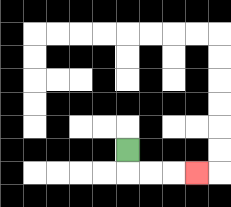{'start': '[5, 6]', 'end': '[8, 7]', 'path_directions': 'D,R,R,R', 'path_coordinates': '[[5, 6], [5, 7], [6, 7], [7, 7], [8, 7]]'}